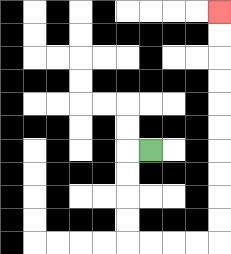{'start': '[6, 6]', 'end': '[9, 0]', 'path_directions': 'L,D,D,D,D,R,R,R,R,U,U,U,U,U,U,U,U,U,U', 'path_coordinates': '[[6, 6], [5, 6], [5, 7], [5, 8], [5, 9], [5, 10], [6, 10], [7, 10], [8, 10], [9, 10], [9, 9], [9, 8], [9, 7], [9, 6], [9, 5], [9, 4], [9, 3], [9, 2], [9, 1], [9, 0]]'}